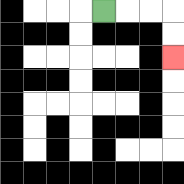{'start': '[4, 0]', 'end': '[7, 2]', 'path_directions': 'R,R,R,D,D', 'path_coordinates': '[[4, 0], [5, 0], [6, 0], [7, 0], [7, 1], [7, 2]]'}